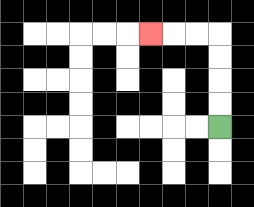{'start': '[9, 5]', 'end': '[6, 1]', 'path_directions': 'U,U,U,U,L,L,L', 'path_coordinates': '[[9, 5], [9, 4], [9, 3], [9, 2], [9, 1], [8, 1], [7, 1], [6, 1]]'}